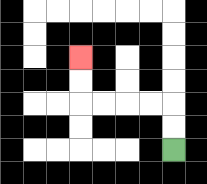{'start': '[7, 6]', 'end': '[3, 2]', 'path_directions': 'U,U,L,L,L,L,U,U', 'path_coordinates': '[[7, 6], [7, 5], [7, 4], [6, 4], [5, 4], [4, 4], [3, 4], [3, 3], [3, 2]]'}